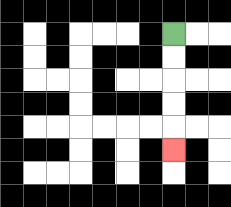{'start': '[7, 1]', 'end': '[7, 6]', 'path_directions': 'D,D,D,D,D', 'path_coordinates': '[[7, 1], [7, 2], [7, 3], [7, 4], [7, 5], [7, 6]]'}